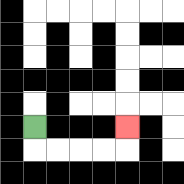{'start': '[1, 5]', 'end': '[5, 5]', 'path_directions': 'D,R,R,R,R,U', 'path_coordinates': '[[1, 5], [1, 6], [2, 6], [3, 6], [4, 6], [5, 6], [5, 5]]'}